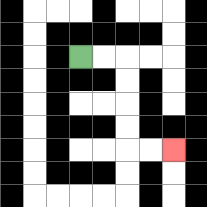{'start': '[3, 2]', 'end': '[7, 6]', 'path_directions': 'R,R,D,D,D,D,R,R', 'path_coordinates': '[[3, 2], [4, 2], [5, 2], [5, 3], [5, 4], [5, 5], [5, 6], [6, 6], [7, 6]]'}